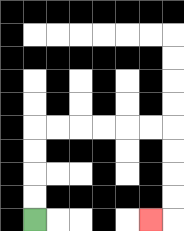{'start': '[1, 9]', 'end': '[6, 9]', 'path_directions': 'U,U,U,U,R,R,R,R,R,R,D,D,D,D,L', 'path_coordinates': '[[1, 9], [1, 8], [1, 7], [1, 6], [1, 5], [2, 5], [3, 5], [4, 5], [5, 5], [6, 5], [7, 5], [7, 6], [7, 7], [7, 8], [7, 9], [6, 9]]'}